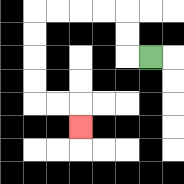{'start': '[6, 2]', 'end': '[3, 5]', 'path_directions': 'L,U,U,L,L,L,L,D,D,D,D,R,R,D', 'path_coordinates': '[[6, 2], [5, 2], [5, 1], [5, 0], [4, 0], [3, 0], [2, 0], [1, 0], [1, 1], [1, 2], [1, 3], [1, 4], [2, 4], [3, 4], [3, 5]]'}